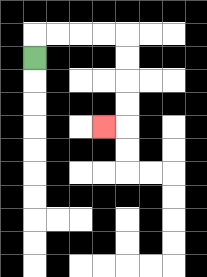{'start': '[1, 2]', 'end': '[4, 5]', 'path_directions': 'U,R,R,R,R,D,D,D,D,L', 'path_coordinates': '[[1, 2], [1, 1], [2, 1], [3, 1], [4, 1], [5, 1], [5, 2], [5, 3], [5, 4], [5, 5], [4, 5]]'}